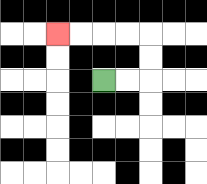{'start': '[4, 3]', 'end': '[2, 1]', 'path_directions': 'R,R,U,U,L,L,L,L', 'path_coordinates': '[[4, 3], [5, 3], [6, 3], [6, 2], [6, 1], [5, 1], [4, 1], [3, 1], [2, 1]]'}